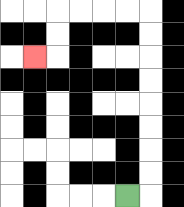{'start': '[5, 8]', 'end': '[1, 2]', 'path_directions': 'R,U,U,U,U,U,U,U,U,L,L,L,L,D,D,L', 'path_coordinates': '[[5, 8], [6, 8], [6, 7], [6, 6], [6, 5], [6, 4], [6, 3], [6, 2], [6, 1], [6, 0], [5, 0], [4, 0], [3, 0], [2, 0], [2, 1], [2, 2], [1, 2]]'}